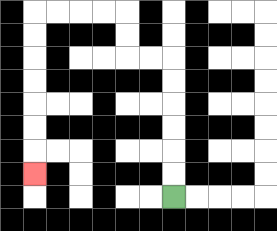{'start': '[7, 8]', 'end': '[1, 7]', 'path_directions': 'U,U,U,U,U,U,L,L,U,U,L,L,L,L,D,D,D,D,D,D,D', 'path_coordinates': '[[7, 8], [7, 7], [7, 6], [7, 5], [7, 4], [7, 3], [7, 2], [6, 2], [5, 2], [5, 1], [5, 0], [4, 0], [3, 0], [2, 0], [1, 0], [1, 1], [1, 2], [1, 3], [1, 4], [1, 5], [1, 6], [1, 7]]'}